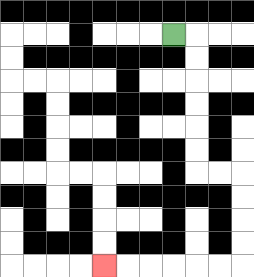{'start': '[7, 1]', 'end': '[4, 11]', 'path_directions': 'R,D,D,D,D,D,D,R,R,D,D,D,D,L,L,L,L,L,L', 'path_coordinates': '[[7, 1], [8, 1], [8, 2], [8, 3], [8, 4], [8, 5], [8, 6], [8, 7], [9, 7], [10, 7], [10, 8], [10, 9], [10, 10], [10, 11], [9, 11], [8, 11], [7, 11], [6, 11], [5, 11], [4, 11]]'}